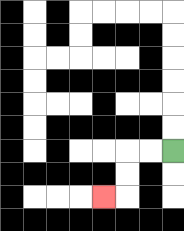{'start': '[7, 6]', 'end': '[4, 8]', 'path_directions': 'L,L,D,D,L', 'path_coordinates': '[[7, 6], [6, 6], [5, 6], [5, 7], [5, 8], [4, 8]]'}